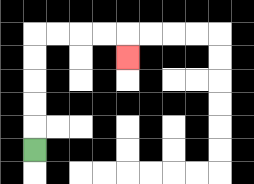{'start': '[1, 6]', 'end': '[5, 2]', 'path_directions': 'U,U,U,U,U,R,R,R,R,D', 'path_coordinates': '[[1, 6], [1, 5], [1, 4], [1, 3], [1, 2], [1, 1], [2, 1], [3, 1], [4, 1], [5, 1], [5, 2]]'}